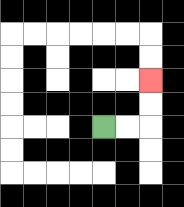{'start': '[4, 5]', 'end': '[6, 3]', 'path_directions': 'R,R,U,U', 'path_coordinates': '[[4, 5], [5, 5], [6, 5], [6, 4], [6, 3]]'}